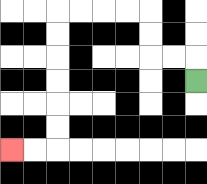{'start': '[8, 3]', 'end': '[0, 6]', 'path_directions': 'U,L,L,U,U,L,L,L,L,D,D,D,D,D,D,L,L', 'path_coordinates': '[[8, 3], [8, 2], [7, 2], [6, 2], [6, 1], [6, 0], [5, 0], [4, 0], [3, 0], [2, 0], [2, 1], [2, 2], [2, 3], [2, 4], [2, 5], [2, 6], [1, 6], [0, 6]]'}